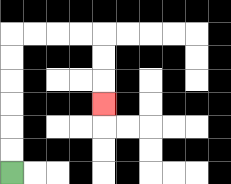{'start': '[0, 7]', 'end': '[4, 4]', 'path_directions': 'U,U,U,U,U,U,R,R,R,R,D,D,D', 'path_coordinates': '[[0, 7], [0, 6], [0, 5], [0, 4], [0, 3], [0, 2], [0, 1], [1, 1], [2, 1], [3, 1], [4, 1], [4, 2], [4, 3], [4, 4]]'}